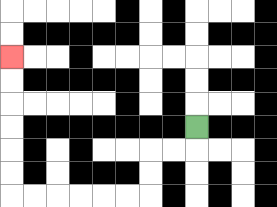{'start': '[8, 5]', 'end': '[0, 2]', 'path_directions': 'D,L,L,D,D,L,L,L,L,L,L,U,U,U,U,U,U', 'path_coordinates': '[[8, 5], [8, 6], [7, 6], [6, 6], [6, 7], [6, 8], [5, 8], [4, 8], [3, 8], [2, 8], [1, 8], [0, 8], [0, 7], [0, 6], [0, 5], [0, 4], [0, 3], [0, 2]]'}